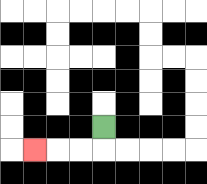{'start': '[4, 5]', 'end': '[1, 6]', 'path_directions': 'D,L,L,L', 'path_coordinates': '[[4, 5], [4, 6], [3, 6], [2, 6], [1, 6]]'}